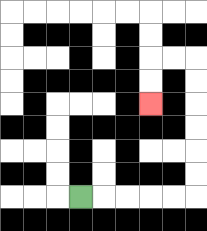{'start': '[3, 8]', 'end': '[6, 4]', 'path_directions': 'R,R,R,R,R,U,U,U,U,U,U,L,L,D,D', 'path_coordinates': '[[3, 8], [4, 8], [5, 8], [6, 8], [7, 8], [8, 8], [8, 7], [8, 6], [8, 5], [8, 4], [8, 3], [8, 2], [7, 2], [6, 2], [6, 3], [6, 4]]'}